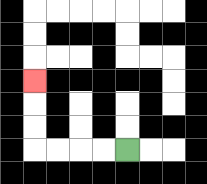{'start': '[5, 6]', 'end': '[1, 3]', 'path_directions': 'L,L,L,L,U,U,U', 'path_coordinates': '[[5, 6], [4, 6], [3, 6], [2, 6], [1, 6], [1, 5], [1, 4], [1, 3]]'}